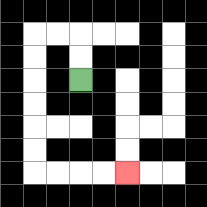{'start': '[3, 3]', 'end': '[5, 7]', 'path_directions': 'U,U,L,L,D,D,D,D,D,D,R,R,R,R', 'path_coordinates': '[[3, 3], [3, 2], [3, 1], [2, 1], [1, 1], [1, 2], [1, 3], [1, 4], [1, 5], [1, 6], [1, 7], [2, 7], [3, 7], [4, 7], [5, 7]]'}